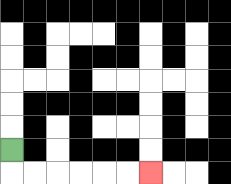{'start': '[0, 6]', 'end': '[6, 7]', 'path_directions': 'D,R,R,R,R,R,R', 'path_coordinates': '[[0, 6], [0, 7], [1, 7], [2, 7], [3, 7], [4, 7], [5, 7], [6, 7]]'}